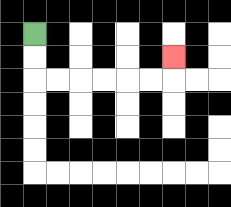{'start': '[1, 1]', 'end': '[7, 2]', 'path_directions': 'D,D,R,R,R,R,R,R,U', 'path_coordinates': '[[1, 1], [1, 2], [1, 3], [2, 3], [3, 3], [4, 3], [5, 3], [6, 3], [7, 3], [7, 2]]'}